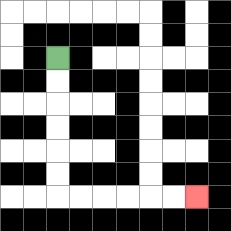{'start': '[2, 2]', 'end': '[8, 8]', 'path_directions': 'D,D,D,D,D,D,R,R,R,R,R,R', 'path_coordinates': '[[2, 2], [2, 3], [2, 4], [2, 5], [2, 6], [2, 7], [2, 8], [3, 8], [4, 8], [5, 8], [6, 8], [7, 8], [8, 8]]'}